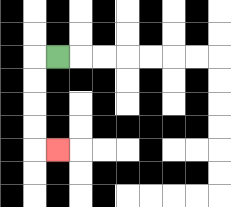{'start': '[2, 2]', 'end': '[2, 6]', 'path_directions': 'L,D,D,D,D,R', 'path_coordinates': '[[2, 2], [1, 2], [1, 3], [1, 4], [1, 5], [1, 6], [2, 6]]'}